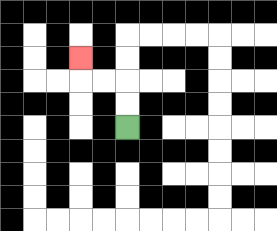{'start': '[5, 5]', 'end': '[3, 2]', 'path_directions': 'U,U,L,L,U', 'path_coordinates': '[[5, 5], [5, 4], [5, 3], [4, 3], [3, 3], [3, 2]]'}